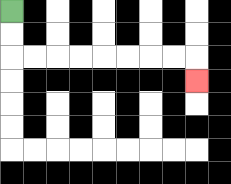{'start': '[0, 0]', 'end': '[8, 3]', 'path_directions': 'D,D,R,R,R,R,R,R,R,R,D', 'path_coordinates': '[[0, 0], [0, 1], [0, 2], [1, 2], [2, 2], [3, 2], [4, 2], [5, 2], [6, 2], [7, 2], [8, 2], [8, 3]]'}